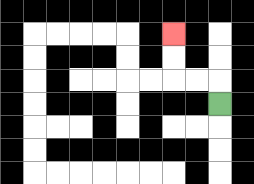{'start': '[9, 4]', 'end': '[7, 1]', 'path_directions': 'U,L,L,U,U', 'path_coordinates': '[[9, 4], [9, 3], [8, 3], [7, 3], [7, 2], [7, 1]]'}